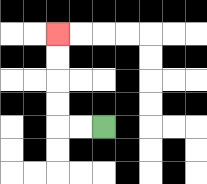{'start': '[4, 5]', 'end': '[2, 1]', 'path_directions': 'L,L,U,U,U,U', 'path_coordinates': '[[4, 5], [3, 5], [2, 5], [2, 4], [2, 3], [2, 2], [2, 1]]'}